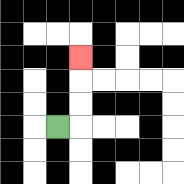{'start': '[2, 5]', 'end': '[3, 2]', 'path_directions': 'R,U,U,U', 'path_coordinates': '[[2, 5], [3, 5], [3, 4], [3, 3], [3, 2]]'}